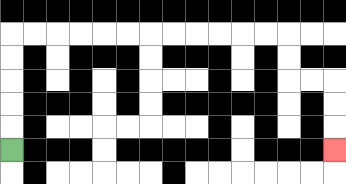{'start': '[0, 6]', 'end': '[14, 6]', 'path_directions': 'U,U,U,U,U,R,R,R,R,R,R,R,R,R,R,R,R,D,D,R,R,D,D,D', 'path_coordinates': '[[0, 6], [0, 5], [0, 4], [0, 3], [0, 2], [0, 1], [1, 1], [2, 1], [3, 1], [4, 1], [5, 1], [6, 1], [7, 1], [8, 1], [9, 1], [10, 1], [11, 1], [12, 1], [12, 2], [12, 3], [13, 3], [14, 3], [14, 4], [14, 5], [14, 6]]'}